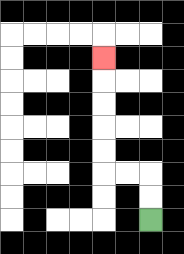{'start': '[6, 9]', 'end': '[4, 2]', 'path_directions': 'U,U,L,L,U,U,U,U,U', 'path_coordinates': '[[6, 9], [6, 8], [6, 7], [5, 7], [4, 7], [4, 6], [4, 5], [4, 4], [4, 3], [4, 2]]'}